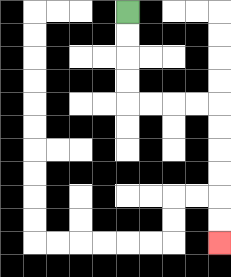{'start': '[5, 0]', 'end': '[9, 10]', 'path_directions': 'D,D,D,D,R,R,R,R,D,D,D,D,D,D', 'path_coordinates': '[[5, 0], [5, 1], [5, 2], [5, 3], [5, 4], [6, 4], [7, 4], [8, 4], [9, 4], [9, 5], [9, 6], [9, 7], [9, 8], [9, 9], [9, 10]]'}